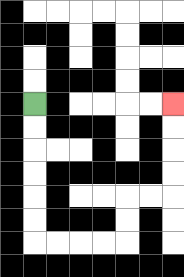{'start': '[1, 4]', 'end': '[7, 4]', 'path_directions': 'D,D,D,D,D,D,R,R,R,R,U,U,R,R,U,U,U,U', 'path_coordinates': '[[1, 4], [1, 5], [1, 6], [1, 7], [1, 8], [1, 9], [1, 10], [2, 10], [3, 10], [4, 10], [5, 10], [5, 9], [5, 8], [6, 8], [7, 8], [7, 7], [7, 6], [7, 5], [7, 4]]'}